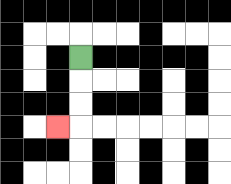{'start': '[3, 2]', 'end': '[2, 5]', 'path_directions': 'D,D,D,L', 'path_coordinates': '[[3, 2], [3, 3], [3, 4], [3, 5], [2, 5]]'}